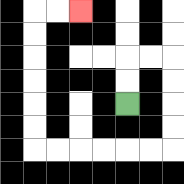{'start': '[5, 4]', 'end': '[3, 0]', 'path_directions': 'U,U,R,R,D,D,D,D,L,L,L,L,L,L,U,U,U,U,U,U,R,R', 'path_coordinates': '[[5, 4], [5, 3], [5, 2], [6, 2], [7, 2], [7, 3], [7, 4], [7, 5], [7, 6], [6, 6], [5, 6], [4, 6], [3, 6], [2, 6], [1, 6], [1, 5], [1, 4], [1, 3], [1, 2], [1, 1], [1, 0], [2, 0], [3, 0]]'}